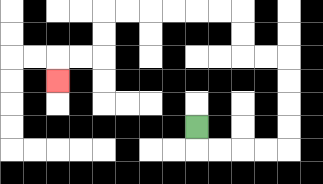{'start': '[8, 5]', 'end': '[2, 3]', 'path_directions': 'D,R,R,R,R,U,U,U,U,L,L,U,U,L,L,L,L,L,L,D,D,L,L,D', 'path_coordinates': '[[8, 5], [8, 6], [9, 6], [10, 6], [11, 6], [12, 6], [12, 5], [12, 4], [12, 3], [12, 2], [11, 2], [10, 2], [10, 1], [10, 0], [9, 0], [8, 0], [7, 0], [6, 0], [5, 0], [4, 0], [4, 1], [4, 2], [3, 2], [2, 2], [2, 3]]'}